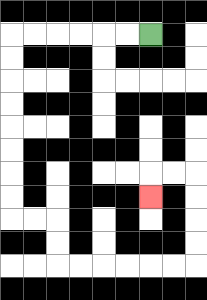{'start': '[6, 1]', 'end': '[6, 8]', 'path_directions': 'L,L,L,L,L,L,D,D,D,D,D,D,D,D,R,R,D,D,R,R,R,R,R,R,U,U,U,U,L,L,D', 'path_coordinates': '[[6, 1], [5, 1], [4, 1], [3, 1], [2, 1], [1, 1], [0, 1], [0, 2], [0, 3], [0, 4], [0, 5], [0, 6], [0, 7], [0, 8], [0, 9], [1, 9], [2, 9], [2, 10], [2, 11], [3, 11], [4, 11], [5, 11], [6, 11], [7, 11], [8, 11], [8, 10], [8, 9], [8, 8], [8, 7], [7, 7], [6, 7], [6, 8]]'}